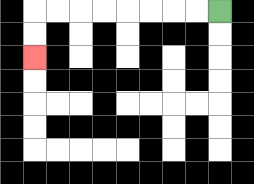{'start': '[9, 0]', 'end': '[1, 2]', 'path_directions': 'L,L,L,L,L,L,L,L,D,D', 'path_coordinates': '[[9, 0], [8, 0], [7, 0], [6, 0], [5, 0], [4, 0], [3, 0], [2, 0], [1, 0], [1, 1], [1, 2]]'}